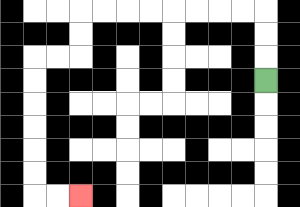{'start': '[11, 3]', 'end': '[3, 8]', 'path_directions': 'U,U,U,L,L,L,L,L,L,L,L,D,D,L,L,D,D,D,D,D,D,R,R', 'path_coordinates': '[[11, 3], [11, 2], [11, 1], [11, 0], [10, 0], [9, 0], [8, 0], [7, 0], [6, 0], [5, 0], [4, 0], [3, 0], [3, 1], [3, 2], [2, 2], [1, 2], [1, 3], [1, 4], [1, 5], [1, 6], [1, 7], [1, 8], [2, 8], [3, 8]]'}